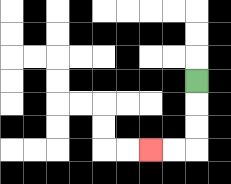{'start': '[8, 3]', 'end': '[6, 6]', 'path_directions': 'D,D,D,L,L', 'path_coordinates': '[[8, 3], [8, 4], [8, 5], [8, 6], [7, 6], [6, 6]]'}